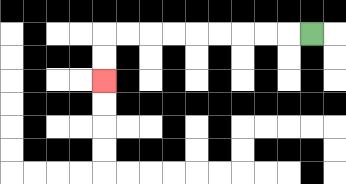{'start': '[13, 1]', 'end': '[4, 3]', 'path_directions': 'L,L,L,L,L,L,L,L,L,D,D', 'path_coordinates': '[[13, 1], [12, 1], [11, 1], [10, 1], [9, 1], [8, 1], [7, 1], [6, 1], [5, 1], [4, 1], [4, 2], [4, 3]]'}